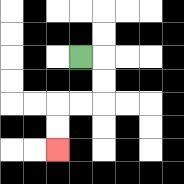{'start': '[3, 2]', 'end': '[2, 6]', 'path_directions': 'R,D,D,L,L,D,D', 'path_coordinates': '[[3, 2], [4, 2], [4, 3], [4, 4], [3, 4], [2, 4], [2, 5], [2, 6]]'}